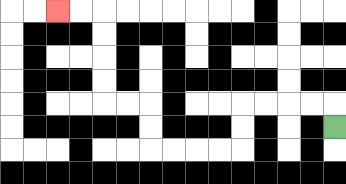{'start': '[14, 5]', 'end': '[2, 0]', 'path_directions': 'U,L,L,L,L,D,D,L,L,L,L,U,U,L,L,U,U,U,U,L,L', 'path_coordinates': '[[14, 5], [14, 4], [13, 4], [12, 4], [11, 4], [10, 4], [10, 5], [10, 6], [9, 6], [8, 6], [7, 6], [6, 6], [6, 5], [6, 4], [5, 4], [4, 4], [4, 3], [4, 2], [4, 1], [4, 0], [3, 0], [2, 0]]'}